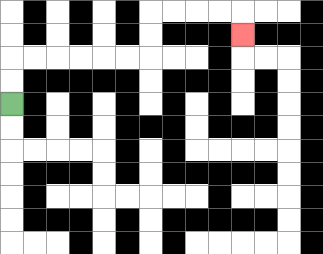{'start': '[0, 4]', 'end': '[10, 1]', 'path_directions': 'U,U,R,R,R,R,R,R,U,U,R,R,R,R,D', 'path_coordinates': '[[0, 4], [0, 3], [0, 2], [1, 2], [2, 2], [3, 2], [4, 2], [5, 2], [6, 2], [6, 1], [6, 0], [7, 0], [8, 0], [9, 0], [10, 0], [10, 1]]'}